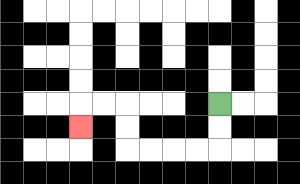{'start': '[9, 4]', 'end': '[3, 5]', 'path_directions': 'D,D,L,L,L,L,U,U,L,L,D', 'path_coordinates': '[[9, 4], [9, 5], [9, 6], [8, 6], [7, 6], [6, 6], [5, 6], [5, 5], [5, 4], [4, 4], [3, 4], [3, 5]]'}